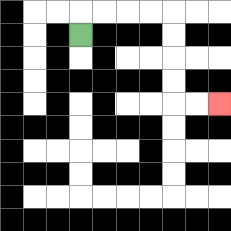{'start': '[3, 1]', 'end': '[9, 4]', 'path_directions': 'U,R,R,R,R,D,D,D,D,R,R', 'path_coordinates': '[[3, 1], [3, 0], [4, 0], [5, 0], [6, 0], [7, 0], [7, 1], [7, 2], [7, 3], [7, 4], [8, 4], [9, 4]]'}